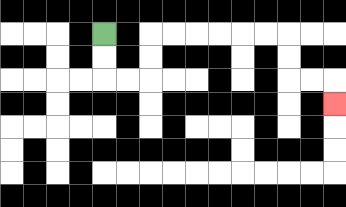{'start': '[4, 1]', 'end': '[14, 4]', 'path_directions': 'D,D,R,R,U,U,R,R,R,R,R,R,D,D,R,R,D', 'path_coordinates': '[[4, 1], [4, 2], [4, 3], [5, 3], [6, 3], [6, 2], [6, 1], [7, 1], [8, 1], [9, 1], [10, 1], [11, 1], [12, 1], [12, 2], [12, 3], [13, 3], [14, 3], [14, 4]]'}